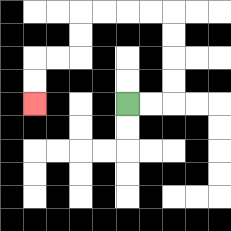{'start': '[5, 4]', 'end': '[1, 4]', 'path_directions': 'R,R,U,U,U,U,L,L,L,L,D,D,L,L,D,D', 'path_coordinates': '[[5, 4], [6, 4], [7, 4], [7, 3], [7, 2], [7, 1], [7, 0], [6, 0], [5, 0], [4, 0], [3, 0], [3, 1], [3, 2], [2, 2], [1, 2], [1, 3], [1, 4]]'}